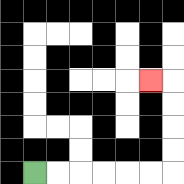{'start': '[1, 7]', 'end': '[6, 3]', 'path_directions': 'R,R,R,R,R,R,U,U,U,U,L', 'path_coordinates': '[[1, 7], [2, 7], [3, 7], [4, 7], [5, 7], [6, 7], [7, 7], [7, 6], [7, 5], [7, 4], [7, 3], [6, 3]]'}